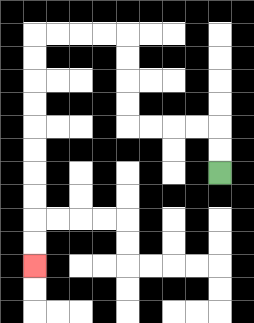{'start': '[9, 7]', 'end': '[1, 11]', 'path_directions': 'U,U,L,L,L,L,U,U,U,U,L,L,L,L,D,D,D,D,D,D,D,D,D,D', 'path_coordinates': '[[9, 7], [9, 6], [9, 5], [8, 5], [7, 5], [6, 5], [5, 5], [5, 4], [5, 3], [5, 2], [5, 1], [4, 1], [3, 1], [2, 1], [1, 1], [1, 2], [1, 3], [1, 4], [1, 5], [1, 6], [1, 7], [1, 8], [1, 9], [1, 10], [1, 11]]'}